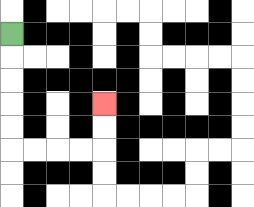{'start': '[0, 1]', 'end': '[4, 4]', 'path_directions': 'D,D,D,D,D,R,R,R,R,U,U', 'path_coordinates': '[[0, 1], [0, 2], [0, 3], [0, 4], [0, 5], [0, 6], [1, 6], [2, 6], [3, 6], [4, 6], [4, 5], [4, 4]]'}